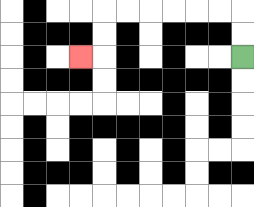{'start': '[10, 2]', 'end': '[3, 2]', 'path_directions': 'U,U,L,L,L,L,L,L,D,D,L', 'path_coordinates': '[[10, 2], [10, 1], [10, 0], [9, 0], [8, 0], [7, 0], [6, 0], [5, 0], [4, 0], [4, 1], [4, 2], [3, 2]]'}